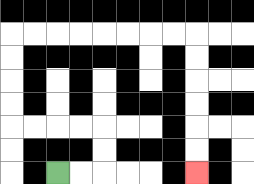{'start': '[2, 7]', 'end': '[8, 7]', 'path_directions': 'R,R,U,U,L,L,L,L,U,U,U,U,R,R,R,R,R,R,R,R,D,D,D,D,D,D', 'path_coordinates': '[[2, 7], [3, 7], [4, 7], [4, 6], [4, 5], [3, 5], [2, 5], [1, 5], [0, 5], [0, 4], [0, 3], [0, 2], [0, 1], [1, 1], [2, 1], [3, 1], [4, 1], [5, 1], [6, 1], [7, 1], [8, 1], [8, 2], [8, 3], [8, 4], [8, 5], [8, 6], [8, 7]]'}